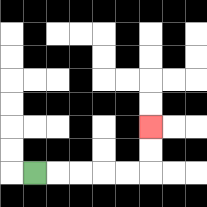{'start': '[1, 7]', 'end': '[6, 5]', 'path_directions': 'R,R,R,R,R,U,U', 'path_coordinates': '[[1, 7], [2, 7], [3, 7], [4, 7], [5, 7], [6, 7], [6, 6], [6, 5]]'}